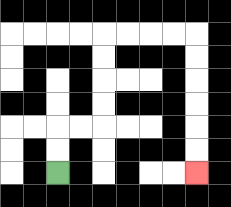{'start': '[2, 7]', 'end': '[8, 7]', 'path_directions': 'U,U,R,R,U,U,U,U,R,R,R,R,D,D,D,D,D,D', 'path_coordinates': '[[2, 7], [2, 6], [2, 5], [3, 5], [4, 5], [4, 4], [4, 3], [4, 2], [4, 1], [5, 1], [6, 1], [7, 1], [8, 1], [8, 2], [8, 3], [8, 4], [8, 5], [8, 6], [8, 7]]'}